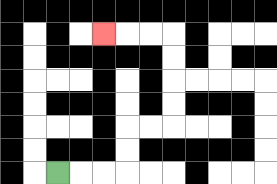{'start': '[2, 7]', 'end': '[4, 1]', 'path_directions': 'R,R,R,U,U,R,R,U,U,U,U,L,L,L', 'path_coordinates': '[[2, 7], [3, 7], [4, 7], [5, 7], [5, 6], [5, 5], [6, 5], [7, 5], [7, 4], [7, 3], [7, 2], [7, 1], [6, 1], [5, 1], [4, 1]]'}